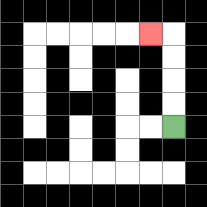{'start': '[7, 5]', 'end': '[6, 1]', 'path_directions': 'U,U,U,U,L', 'path_coordinates': '[[7, 5], [7, 4], [7, 3], [7, 2], [7, 1], [6, 1]]'}